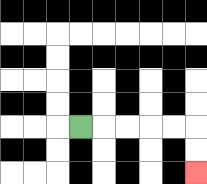{'start': '[3, 5]', 'end': '[8, 7]', 'path_directions': 'R,R,R,R,R,D,D', 'path_coordinates': '[[3, 5], [4, 5], [5, 5], [6, 5], [7, 5], [8, 5], [8, 6], [8, 7]]'}